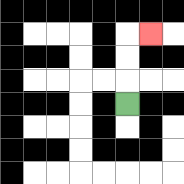{'start': '[5, 4]', 'end': '[6, 1]', 'path_directions': 'U,U,U,R', 'path_coordinates': '[[5, 4], [5, 3], [5, 2], [5, 1], [6, 1]]'}